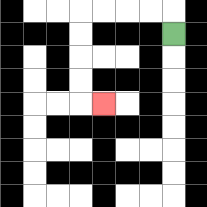{'start': '[7, 1]', 'end': '[4, 4]', 'path_directions': 'U,L,L,L,L,D,D,D,D,R', 'path_coordinates': '[[7, 1], [7, 0], [6, 0], [5, 0], [4, 0], [3, 0], [3, 1], [3, 2], [3, 3], [3, 4], [4, 4]]'}